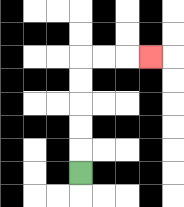{'start': '[3, 7]', 'end': '[6, 2]', 'path_directions': 'U,U,U,U,U,R,R,R', 'path_coordinates': '[[3, 7], [3, 6], [3, 5], [3, 4], [3, 3], [3, 2], [4, 2], [5, 2], [6, 2]]'}